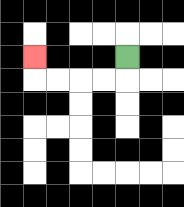{'start': '[5, 2]', 'end': '[1, 2]', 'path_directions': 'D,L,L,L,L,U', 'path_coordinates': '[[5, 2], [5, 3], [4, 3], [3, 3], [2, 3], [1, 3], [1, 2]]'}